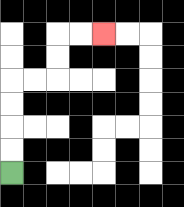{'start': '[0, 7]', 'end': '[4, 1]', 'path_directions': 'U,U,U,U,R,R,U,U,R,R', 'path_coordinates': '[[0, 7], [0, 6], [0, 5], [0, 4], [0, 3], [1, 3], [2, 3], [2, 2], [2, 1], [3, 1], [4, 1]]'}